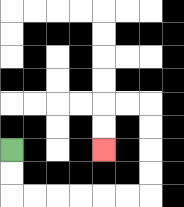{'start': '[0, 6]', 'end': '[4, 6]', 'path_directions': 'D,D,R,R,R,R,R,R,U,U,U,U,L,L,D,D', 'path_coordinates': '[[0, 6], [0, 7], [0, 8], [1, 8], [2, 8], [3, 8], [4, 8], [5, 8], [6, 8], [6, 7], [6, 6], [6, 5], [6, 4], [5, 4], [4, 4], [4, 5], [4, 6]]'}